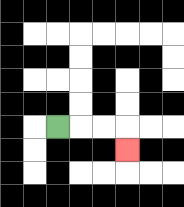{'start': '[2, 5]', 'end': '[5, 6]', 'path_directions': 'R,R,R,D', 'path_coordinates': '[[2, 5], [3, 5], [4, 5], [5, 5], [5, 6]]'}